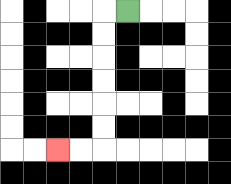{'start': '[5, 0]', 'end': '[2, 6]', 'path_directions': 'L,D,D,D,D,D,D,L,L', 'path_coordinates': '[[5, 0], [4, 0], [4, 1], [4, 2], [4, 3], [4, 4], [4, 5], [4, 6], [3, 6], [2, 6]]'}